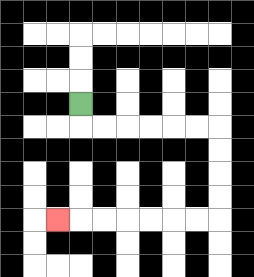{'start': '[3, 4]', 'end': '[2, 9]', 'path_directions': 'D,R,R,R,R,R,R,D,D,D,D,L,L,L,L,L,L,L', 'path_coordinates': '[[3, 4], [3, 5], [4, 5], [5, 5], [6, 5], [7, 5], [8, 5], [9, 5], [9, 6], [9, 7], [9, 8], [9, 9], [8, 9], [7, 9], [6, 9], [5, 9], [4, 9], [3, 9], [2, 9]]'}